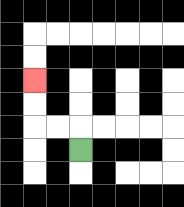{'start': '[3, 6]', 'end': '[1, 3]', 'path_directions': 'U,L,L,U,U', 'path_coordinates': '[[3, 6], [3, 5], [2, 5], [1, 5], [1, 4], [1, 3]]'}